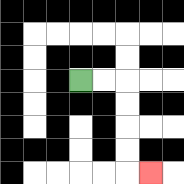{'start': '[3, 3]', 'end': '[6, 7]', 'path_directions': 'R,R,D,D,D,D,R', 'path_coordinates': '[[3, 3], [4, 3], [5, 3], [5, 4], [5, 5], [5, 6], [5, 7], [6, 7]]'}